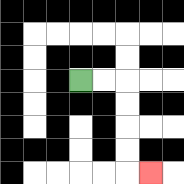{'start': '[3, 3]', 'end': '[6, 7]', 'path_directions': 'R,R,D,D,D,D,R', 'path_coordinates': '[[3, 3], [4, 3], [5, 3], [5, 4], [5, 5], [5, 6], [5, 7], [6, 7]]'}